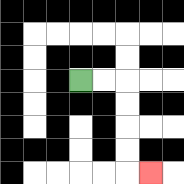{'start': '[3, 3]', 'end': '[6, 7]', 'path_directions': 'R,R,D,D,D,D,R', 'path_coordinates': '[[3, 3], [4, 3], [5, 3], [5, 4], [5, 5], [5, 6], [5, 7], [6, 7]]'}